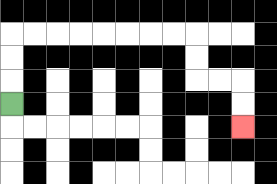{'start': '[0, 4]', 'end': '[10, 5]', 'path_directions': 'U,U,U,R,R,R,R,R,R,R,R,D,D,R,R,D,D', 'path_coordinates': '[[0, 4], [0, 3], [0, 2], [0, 1], [1, 1], [2, 1], [3, 1], [4, 1], [5, 1], [6, 1], [7, 1], [8, 1], [8, 2], [8, 3], [9, 3], [10, 3], [10, 4], [10, 5]]'}